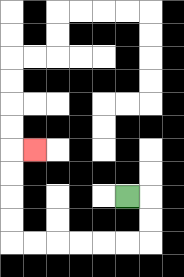{'start': '[5, 8]', 'end': '[1, 6]', 'path_directions': 'R,D,D,L,L,L,L,L,L,U,U,U,U,R', 'path_coordinates': '[[5, 8], [6, 8], [6, 9], [6, 10], [5, 10], [4, 10], [3, 10], [2, 10], [1, 10], [0, 10], [0, 9], [0, 8], [0, 7], [0, 6], [1, 6]]'}